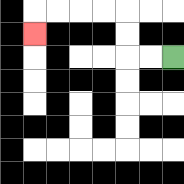{'start': '[7, 2]', 'end': '[1, 1]', 'path_directions': 'L,L,U,U,L,L,L,L,D', 'path_coordinates': '[[7, 2], [6, 2], [5, 2], [5, 1], [5, 0], [4, 0], [3, 0], [2, 0], [1, 0], [1, 1]]'}